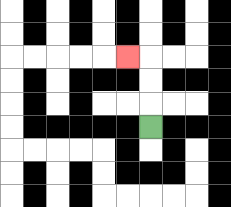{'start': '[6, 5]', 'end': '[5, 2]', 'path_directions': 'U,U,U,L', 'path_coordinates': '[[6, 5], [6, 4], [6, 3], [6, 2], [5, 2]]'}